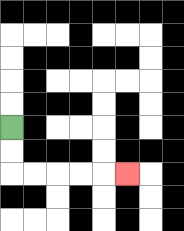{'start': '[0, 5]', 'end': '[5, 7]', 'path_directions': 'D,D,R,R,R,R,R', 'path_coordinates': '[[0, 5], [0, 6], [0, 7], [1, 7], [2, 7], [3, 7], [4, 7], [5, 7]]'}